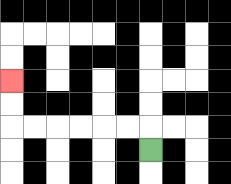{'start': '[6, 6]', 'end': '[0, 3]', 'path_directions': 'U,L,L,L,L,L,L,U,U', 'path_coordinates': '[[6, 6], [6, 5], [5, 5], [4, 5], [3, 5], [2, 5], [1, 5], [0, 5], [0, 4], [0, 3]]'}